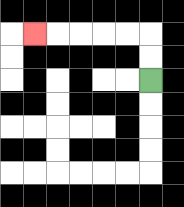{'start': '[6, 3]', 'end': '[1, 1]', 'path_directions': 'U,U,L,L,L,L,L', 'path_coordinates': '[[6, 3], [6, 2], [6, 1], [5, 1], [4, 1], [3, 1], [2, 1], [1, 1]]'}